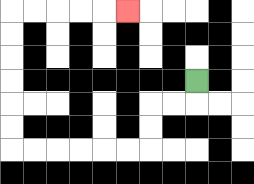{'start': '[8, 3]', 'end': '[5, 0]', 'path_directions': 'D,L,L,D,D,L,L,L,L,L,L,U,U,U,U,U,U,R,R,R,R,R', 'path_coordinates': '[[8, 3], [8, 4], [7, 4], [6, 4], [6, 5], [6, 6], [5, 6], [4, 6], [3, 6], [2, 6], [1, 6], [0, 6], [0, 5], [0, 4], [0, 3], [0, 2], [0, 1], [0, 0], [1, 0], [2, 0], [3, 0], [4, 0], [5, 0]]'}